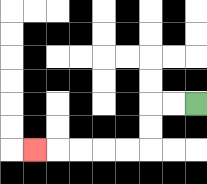{'start': '[8, 4]', 'end': '[1, 6]', 'path_directions': 'L,L,D,D,L,L,L,L,L', 'path_coordinates': '[[8, 4], [7, 4], [6, 4], [6, 5], [6, 6], [5, 6], [4, 6], [3, 6], [2, 6], [1, 6]]'}